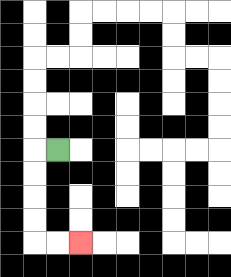{'start': '[2, 6]', 'end': '[3, 10]', 'path_directions': 'L,D,D,D,D,R,R', 'path_coordinates': '[[2, 6], [1, 6], [1, 7], [1, 8], [1, 9], [1, 10], [2, 10], [3, 10]]'}